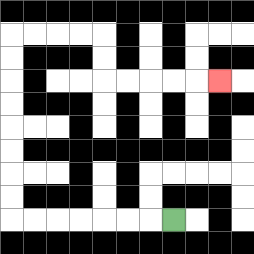{'start': '[7, 9]', 'end': '[9, 3]', 'path_directions': 'L,L,L,L,L,L,L,U,U,U,U,U,U,U,U,R,R,R,R,D,D,R,R,R,R,R', 'path_coordinates': '[[7, 9], [6, 9], [5, 9], [4, 9], [3, 9], [2, 9], [1, 9], [0, 9], [0, 8], [0, 7], [0, 6], [0, 5], [0, 4], [0, 3], [0, 2], [0, 1], [1, 1], [2, 1], [3, 1], [4, 1], [4, 2], [4, 3], [5, 3], [6, 3], [7, 3], [8, 3], [9, 3]]'}